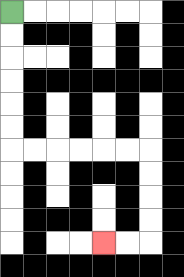{'start': '[0, 0]', 'end': '[4, 10]', 'path_directions': 'D,D,D,D,D,D,R,R,R,R,R,R,D,D,D,D,L,L', 'path_coordinates': '[[0, 0], [0, 1], [0, 2], [0, 3], [0, 4], [0, 5], [0, 6], [1, 6], [2, 6], [3, 6], [4, 6], [5, 6], [6, 6], [6, 7], [6, 8], [6, 9], [6, 10], [5, 10], [4, 10]]'}